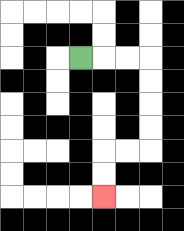{'start': '[3, 2]', 'end': '[4, 8]', 'path_directions': 'R,R,R,D,D,D,D,L,L,D,D', 'path_coordinates': '[[3, 2], [4, 2], [5, 2], [6, 2], [6, 3], [6, 4], [6, 5], [6, 6], [5, 6], [4, 6], [4, 7], [4, 8]]'}